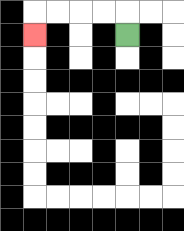{'start': '[5, 1]', 'end': '[1, 1]', 'path_directions': 'U,L,L,L,L,D', 'path_coordinates': '[[5, 1], [5, 0], [4, 0], [3, 0], [2, 0], [1, 0], [1, 1]]'}